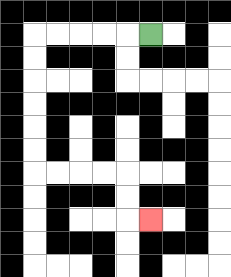{'start': '[6, 1]', 'end': '[6, 9]', 'path_directions': 'L,L,L,L,L,D,D,D,D,D,D,R,R,R,R,D,D,R', 'path_coordinates': '[[6, 1], [5, 1], [4, 1], [3, 1], [2, 1], [1, 1], [1, 2], [1, 3], [1, 4], [1, 5], [1, 6], [1, 7], [2, 7], [3, 7], [4, 7], [5, 7], [5, 8], [5, 9], [6, 9]]'}